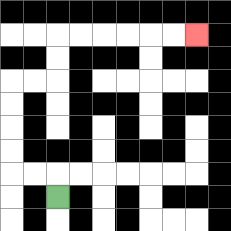{'start': '[2, 8]', 'end': '[8, 1]', 'path_directions': 'U,L,L,U,U,U,U,R,R,U,U,R,R,R,R,R,R', 'path_coordinates': '[[2, 8], [2, 7], [1, 7], [0, 7], [0, 6], [0, 5], [0, 4], [0, 3], [1, 3], [2, 3], [2, 2], [2, 1], [3, 1], [4, 1], [5, 1], [6, 1], [7, 1], [8, 1]]'}